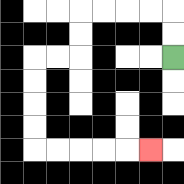{'start': '[7, 2]', 'end': '[6, 6]', 'path_directions': 'U,U,L,L,L,L,D,D,L,L,D,D,D,D,R,R,R,R,R', 'path_coordinates': '[[7, 2], [7, 1], [7, 0], [6, 0], [5, 0], [4, 0], [3, 0], [3, 1], [3, 2], [2, 2], [1, 2], [1, 3], [1, 4], [1, 5], [1, 6], [2, 6], [3, 6], [4, 6], [5, 6], [6, 6]]'}